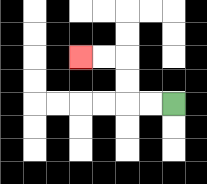{'start': '[7, 4]', 'end': '[3, 2]', 'path_directions': 'L,L,U,U,L,L', 'path_coordinates': '[[7, 4], [6, 4], [5, 4], [5, 3], [5, 2], [4, 2], [3, 2]]'}